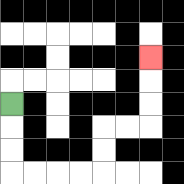{'start': '[0, 4]', 'end': '[6, 2]', 'path_directions': 'D,D,D,R,R,R,R,U,U,R,R,U,U,U', 'path_coordinates': '[[0, 4], [0, 5], [0, 6], [0, 7], [1, 7], [2, 7], [3, 7], [4, 7], [4, 6], [4, 5], [5, 5], [6, 5], [6, 4], [6, 3], [6, 2]]'}